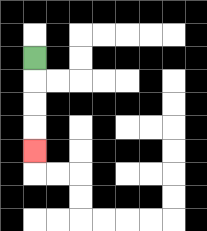{'start': '[1, 2]', 'end': '[1, 6]', 'path_directions': 'D,D,D,D', 'path_coordinates': '[[1, 2], [1, 3], [1, 4], [1, 5], [1, 6]]'}